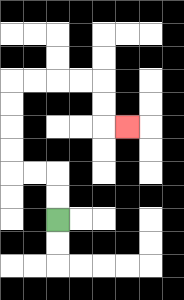{'start': '[2, 9]', 'end': '[5, 5]', 'path_directions': 'U,U,L,L,U,U,U,U,R,R,R,R,D,D,R', 'path_coordinates': '[[2, 9], [2, 8], [2, 7], [1, 7], [0, 7], [0, 6], [0, 5], [0, 4], [0, 3], [1, 3], [2, 3], [3, 3], [4, 3], [4, 4], [4, 5], [5, 5]]'}